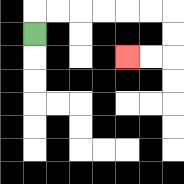{'start': '[1, 1]', 'end': '[5, 2]', 'path_directions': 'U,R,R,R,R,R,R,D,D,L,L', 'path_coordinates': '[[1, 1], [1, 0], [2, 0], [3, 0], [4, 0], [5, 0], [6, 0], [7, 0], [7, 1], [7, 2], [6, 2], [5, 2]]'}